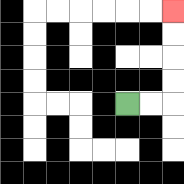{'start': '[5, 4]', 'end': '[7, 0]', 'path_directions': 'R,R,U,U,U,U', 'path_coordinates': '[[5, 4], [6, 4], [7, 4], [7, 3], [7, 2], [7, 1], [7, 0]]'}